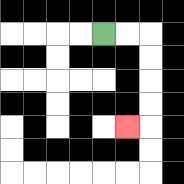{'start': '[4, 1]', 'end': '[5, 5]', 'path_directions': 'R,R,D,D,D,D,L', 'path_coordinates': '[[4, 1], [5, 1], [6, 1], [6, 2], [6, 3], [6, 4], [6, 5], [5, 5]]'}